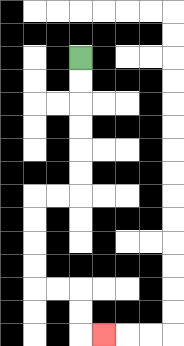{'start': '[3, 2]', 'end': '[4, 14]', 'path_directions': 'D,D,D,D,D,D,L,L,D,D,D,D,R,R,D,D,R', 'path_coordinates': '[[3, 2], [3, 3], [3, 4], [3, 5], [3, 6], [3, 7], [3, 8], [2, 8], [1, 8], [1, 9], [1, 10], [1, 11], [1, 12], [2, 12], [3, 12], [3, 13], [3, 14], [4, 14]]'}